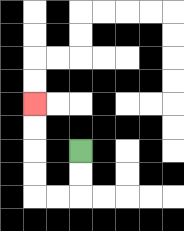{'start': '[3, 6]', 'end': '[1, 4]', 'path_directions': 'D,D,L,L,U,U,U,U', 'path_coordinates': '[[3, 6], [3, 7], [3, 8], [2, 8], [1, 8], [1, 7], [1, 6], [1, 5], [1, 4]]'}